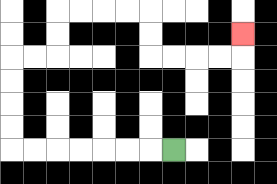{'start': '[7, 6]', 'end': '[10, 1]', 'path_directions': 'L,L,L,L,L,L,L,U,U,U,U,R,R,U,U,R,R,R,R,D,D,R,R,R,R,U', 'path_coordinates': '[[7, 6], [6, 6], [5, 6], [4, 6], [3, 6], [2, 6], [1, 6], [0, 6], [0, 5], [0, 4], [0, 3], [0, 2], [1, 2], [2, 2], [2, 1], [2, 0], [3, 0], [4, 0], [5, 0], [6, 0], [6, 1], [6, 2], [7, 2], [8, 2], [9, 2], [10, 2], [10, 1]]'}